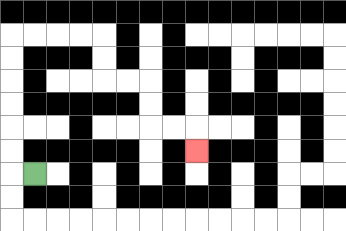{'start': '[1, 7]', 'end': '[8, 6]', 'path_directions': 'L,U,U,U,U,U,U,R,R,R,R,D,D,R,R,D,D,R,R,D', 'path_coordinates': '[[1, 7], [0, 7], [0, 6], [0, 5], [0, 4], [0, 3], [0, 2], [0, 1], [1, 1], [2, 1], [3, 1], [4, 1], [4, 2], [4, 3], [5, 3], [6, 3], [6, 4], [6, 5], [7, 5], [8, 5], [8, 6]]'}